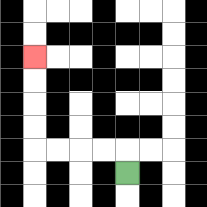{'start': '[5, 7]', 'end': '[1, 2]', 'path_directions': 'U,L,L,L,L,U,U,U,U', 'path_coordinates': '[[5, 7], [5, 6], [4, 6], [3, 6], [2, 6], [1, 6], [1, 5], [1, 4], [1, 3], [1, 2]]'}